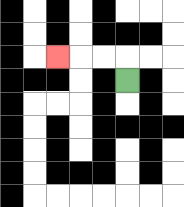{'start': '[5, 3]', 'end': '[2, 2]', 'path_directions': 'U,L,L,L', 'path_coordinates': '[[5, 3], [5, 2], [4, 2], [3, 2], [2, 2]]'}